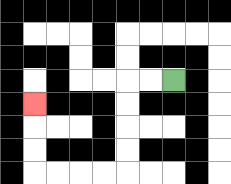{'start': '[7, 3]', 'end': '[1, 4]', 'path_directions': 'L,L,D,D,D,D,L,L,L,L,U,U,U', 'path_coordinates': '[[7, 3], [6, 3], [5, 3], [5, 4], [5, 5], [5, 6], [5, 7], [4, 7], [3, 7], [2, 7], [1, 7], [1, 6], [1, 5], [1, 4]]'}